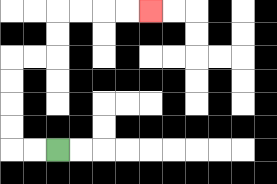{'start': '[2, 6]', 'end': '[6, 0]', 'path_directions': 'L,L,U,U,U,U,R,R,U,U,R,R,R,R', 'path_coordinates': '[[2, 6], [1, 6], [0, 6], [0, 5], [0, 4], [0, 3], [0, 2], [1, 2], [2, 2], [2, 1], [2, 0], [3, 0], [4, 0], [5, 0], [6, 0]]'}